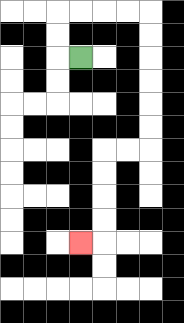{'start': '[3, 2]', 'end': '[3, 10]', 'path_directions': 'L,U,U,R,R,R,R,D,D,D,D,D,D,L,L,D,D,D,D,L', 'path_coordinates': '[[3, 2], [2, 2], [2, 1], [2, 0], [3, 0], [4, 0], [5, 0], [6, 0], [6, 1], [6, 2], [6, 3], [6, 4], [6, 5], [6, 6], [5, 6], [4, 6], [4, 7], [4, 8], [4, 9], [4, 10], [3, 10]]'}